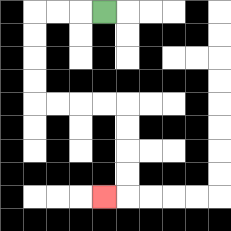{'start': '[4, 0]', 'end': '[4, 8]', 'path_directions': 'L,L,L,D,D,D,D,R,R,R,R,D,D,D,D,L', 'path_coordinates': '[[4, 0], [3, 0], [2, 0], [1, 0], [1, 1], [1, 2], [1, 3], [1, 4], [2, 4], [3, 4], [4, 4], [5, 4], [5, 5], [5, 6], [5, 7], [5, 8], [4, 8]]'}